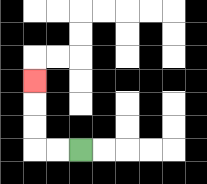{'start': '[3, 6]', 'end': '[1, 3]', 'path_directions': 'L,L,U,U,U', 'path_coordinates': '[[3, 6], [2, 6], [1, 6], [1, 5], [1, 4], [1, 3]]'}